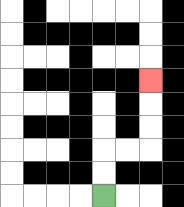{'start': '[4, 8]', 'end': '[6, 3]', 'path_directions': 'U,U,R,R,U,U,U', 'path_coordinates': '[[4, 8], [4, 7], [4, 6], [5, 6], [6, 6], [6, 5], [6, 4], [6, 3]]'}